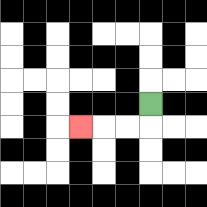{'start': '[6, 4]', 'end': '[3, 5]', 'path_directions': 'D,L,L,L', 'path_coordinates': '[[6, 4], [6, 5], [5, 5], [4, 5], [3, 5]]'}